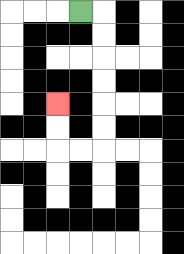{'start': '[3, 0]', 'end': '[2, 4]', 'path_directions': 'R,D,D,D,D,D,D,L,L,U,U', 'path_coordinates': '[[3, 0], [4, 0], [4, 1], [4, 2], [4, 3], [4, 4], [4, 5], [4, 6], [3, 6], [2, 6], [2, 5], [2, 4]]'}